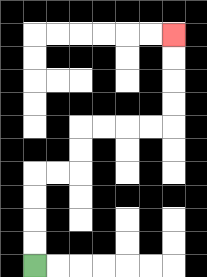{'start': '[1, 11]', 'end': '[7, 1]', 'path_directions': 'U,U,U,U,R,R,U,U,R,R,R,R,U,U,U,U', 'path_coordinates': '[[1, 11], [1, 10], [1, 9], [1, 8], [1, 7], [2, 7], [3, 7], [3, 6], [3, 5], [4, 5], [5, 5], [6, 5], [7, 5], [7, 4], [7, 3], [7, 2], [7, 1]]'}